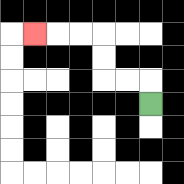{'start': '[6, 4]', 'end': '[1, 1]', 'path_directions': 'U,L,L,U,U,L,L,L', 'path_coordinates': '[[6, 4], [6, 3], [5, 3], [4, 3], [4, 2], [4, 1], [3, 1], [2, 1], [1, 1]]'}